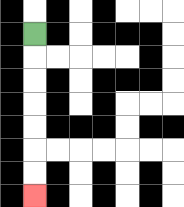{'start': '[1, 1]', 'end': '[1, 8]', 'path_directions': 'D,D,D,D,D,D,D', 'path_coordinates': '[[1, 1], [1, 2], [1, 3], [1, 4], [1, 5], [1, 6], [1, 7], [1, 8]]'}